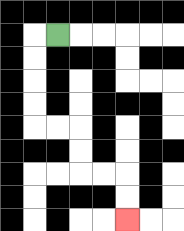{'start': '[2, 1]', 'end': '[5, 9]', 'path_directions': 'L,D,D,D,D,R,R,D,D,R,R,D,D', 'path_coordinates': '[[2, 1], [1, 1], [1, 2], [1, 3], [1, 4], [1, 5], [2, 5], [3, 5], [3, 6], [3, 7], [4, 7], [5, 7], [5, 8], [5, 9]]'}